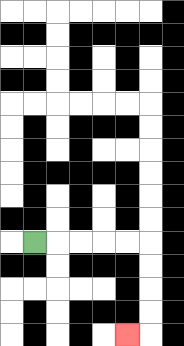{'start': '[1, 10]', 'end': '[5, 14]', 'path_directions': 'R,R,R,R,R,D,D,D,D,L', 'path_coordinates': '[[1, 10], [2, 10], [3, 10], [4, 10], [5, 10], [6, 10], [6, 11], [6, 12], [6, 13], [6, 14], [5, 14]]'}